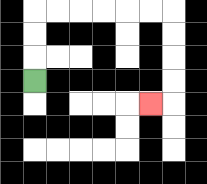{'start': '[1, 3]', 'end': '[6, 4]', 'path_directions': 'U,U,U,R,R,R,R,R,R,D,D,D,D,L', 'path_coordinates': '[[1, 3], [1, 2], [1, 1], [1, 0], [2, 0], [3, 0], [4, 0], [5, 0], [6, 0], [7, 0], [7, 1], [7, 2], [7, 3], [7, 4], [6, 4]]'}